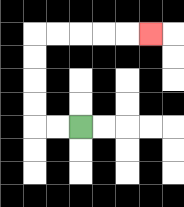{'start': '[3, 5]', 'end': '[6, 1]', 'path_directions': 'L,L,U,U,U,U,R,R,R,R,R', 'path_coordinates': '[[3, 5], [2, 5], [1, 5], [1, 4], [1, 3], [1, 2], [1, 1], [2, 1], [3, 1], [4, 1], [5, 1], [6, 1]]'}